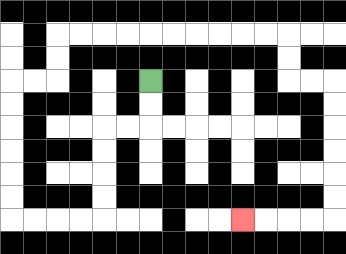{'start': '[6, 3]', 'end': '[10, 9]', 'path_directions': 'D,D,L,L,D,D,D,D,L,L,L,L,U,U,U,U,U,U,R,R,U,U,R,R,R,R,R,R,R,R,R,R,D,D,R,R,D,D,D,D,D,D,L,L,L,L', 'path_coordinates': '[[6, 3], [6, 4], [6, 5], [5, 5], [4, 5], [4, 6], [4, 7], [4, 8], [4, 9], [3, 9], [2, 9], [1, 9], [0, 9], [0, 8], [0, 7], [0, 6], [0, 5], [0, 4], [0, 3], [1, 3], [2, 3], [2, 2], [2, 1], [3, 1], [4, 1], [5, 1], [6, 1], [7, 1], [8, 1], [9, 1], [10, 1], [11, 1], [12, 1], [12, 2], [12, 3], [13, 3], [14, 3], [14, 4], [14, 5], [14, 6], [14, 7], [14, 8], [14, 9], [13, 9], [12, 9], [11, 9], [10, 9]]'}